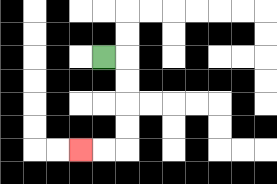{'start': '[4, 2]', 'end': '[3, 6]', 'path_directions': 'R,D,D,D,D,L,L', 'path_coordinates': '[[4, 2], [5, 2], [5, 3], [5, 4], [5, 5], [5, 6], [4, 6], [3, 6]]'}